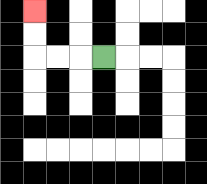{'start': '[4, 2]', 'end': '[1, 0]', 'path_directions': 'L,L,L,U,U', 'path_coordinates': '[[4, 2], [3, 2], [2, 2], [1, 2], [1, 1], [1, 0]]'}